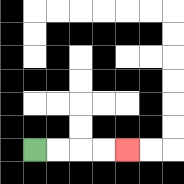{'start': '[1, 6]', 'end': '[5, 6]', 'path_directions': 'R,R,R,R', 'path_coordinates': '[[1, 6], [2, 6], [3, 6], [4, 6], [5, 6]]'}